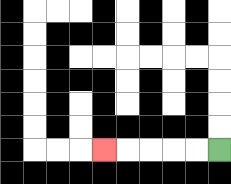{'start': '[9, 6]', 'end': '[4, 6]', 'path_directions': 'L,L,L,L,L', 'path_coordinates': '[[9, 6], [8, 6], [7, 6], [6, 6], [5, 6], [4, 6]]'}